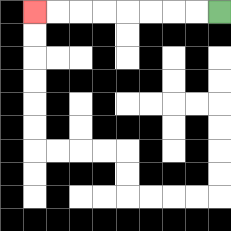{'start': '[9, 0]', 'end': '[1, 0]', 'path_directions': 'L,L,L,L,L,L,L,L', 'path_coordinates': '[[9, 0], [8, 0], [7, 0], [6, 0], [5, 0], [4, 0], [3, 0], [2, 0], [1, 0]]'}